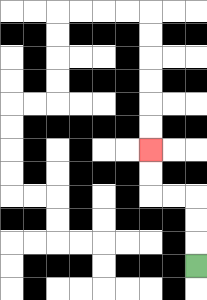{'start': '[8, 11]', 'end': '[6, 6]', 'path_directions': 'U,U,U,L,L,U,U', 'path_coordinates': '[[8, 11], [8, 10], [8, 9], [8, 8], [7, 8], [6, 8], [6, 7], [6, 6]]'}